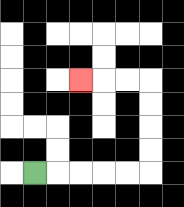{'start': '[1, 7]', 'end': '[3, 3]', 'path_directions': 'R,R,R,R,R,U,U,U,U,L,L,L', 'path_coordinates': '[[1, 7], [2, 7], [3, 7], [4, 7], [5, 7], [6, 7], [6, 6], [6, 5], [6, 4], [6, 3], [5, 3], [4, 3], [3, 3]]'}